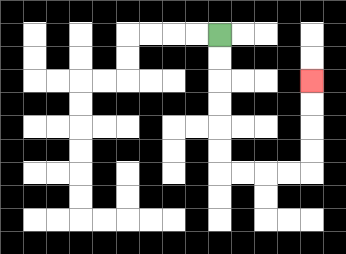{'start': '[9, 1]', 'end': '[13, 3]', 'path_directions': 'D,D,D,D,D,D,R,R,R,R,U,U,U,U', 'path_coordinates': '[[9, 1], [9, 2], [9, 3], [9, 4], [9, 5], [9, 6], [9, 7], [10, 7], [11, 7], [12, 7], [13, 7], [13, 6], [13, 5], [13, 4], [13, 3]]'}